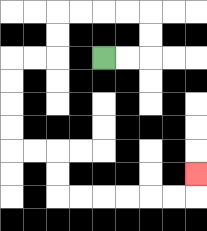{'start': '[4, 2]', 'end': '[8, 7]', 'path_directions': 'R,R,U,U,L,L,L,L,D,D,L,L,D,D,D,D,R,R,D,D,R,R,R,R,R,R,U', 'path_coordinates': '[[4, 2], [5, 2], [6, 2], [6, 1], [6, 0], [5, 0], [4, 0], [3, 0], [2, 0], [2, 1], [2, 2], [1, 2], [0, 2], [0, 3], [0, 4], [0, 5], [0, 6], [1, 6], [2, 6], [2, 7], [2, 8], [3, 8], [4, 8], [5, 8], [6, 8], [7, 8], [8, 8], [8, 7]]'}